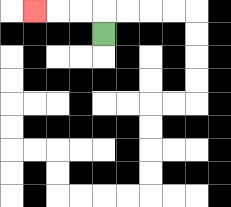{'start': '[4, 1]', 'end': '[1, 0]', 'path_directions': 'U,L,L,L', 'path_coordinates': '[[4, 1], [4, 0], [3, 0], [2, 0], [1, 0]]'}